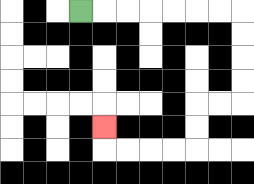{'start': '[3, 0]', 'end': '[4, 5]', 'path_directions': 'R,R,R,R,R,R,R,D,D,D,D,L,L,D,D,L,L,L,L,U', 'path_coordinates': '[[3, 0], [4, 0], [5, 0], [6, 0], [7, 0], [8, 0], [9, 0], [10, 0], [10, 1], [10, 2], [10, 3], [10, 4], [9, 4], [8, 4], [8, 5], [8, 6], [7, 6], [6, 6], [5, 6], [4, 6], [4, 5]]'}